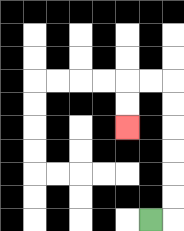{'start': '[6, 9]', 'end': '[5, 5]', 'path_directions': 'R,U,U,U,U,U,U,L,L,D,D', 'path_coordinates': '[[6, 9], [7, 9], [7, 8], [7, 7], [7, 6], [7, 5], [7, 4], [7, 3], [6, 3], [5, 3], [5, 4], [5, 5]]'}